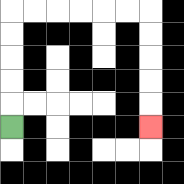{'start': '[0, 5]', 'end': '[6, 5]', 'path_directions': 'U,U,U,U,U,R,R,R,R,R,R,D,D,D,D,D', 'path_coordinates': '[[0, 5], [0, 4], [0, 3], [0, 2], [0, 1], [0, 0], [1, 0], [2, 0], [3, 0], [4, 0], [5, 0], [6, 0], [6, 1], [6, 2], [6, 3], [6, 4], [6, 5]]'}